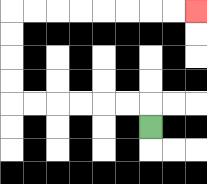{'start': '[6, 5]', 'end': '[8, 0]', 'path_directions': 'U,L,L,L,L,L,L,U,U,U,U,R,R,R,R,R,R,R,R', 'path_coordinates': '[[6, 5], [6, 4], [5, 4], [4, 4], [3, 4], [2, 4], [1, 4], [0, 4], [0, 3], [0, 2], [0, 1], [0, 0], [1, 0], [2, 0], [3, 0], [4, 0], [5, 0], [6, 0], [7, 0], [8, 0]]'}